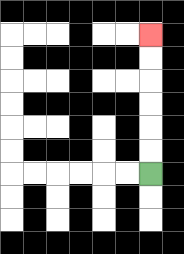{'start': '[6, 7]', 'end': '[6, 1]', 'path_directions': 'U,U,U,U,U,U', 'path_coordinates': '[[6, 7], [6, 6], [6, 5], [6, 4], [6, 3], [6, 2], [6, 1]]'}